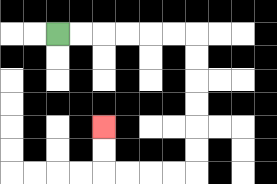{'start': '[2, 1]', 'end': '[4, 5]', 'path_directions': 'R,R,R,R,R,R,D,D,D,D,D,D,L,L,L,L,U,U', 'path_coordinates': '[[2, 1], [3, 1], [4, 1], [5, 1], [6, 1], [7, 1], [8, 1], [8, 2], [8, 3], [8, 4], [8, 5], [8, 6], [8, 7], [7, 7], [6, 7], [5, 7], [4, 7], [4, 6], [4, 5]]'}